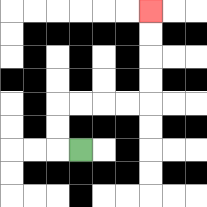{'start': '[3, 6]', 'end': '[6, 0]', 'path_directions': 'L,U,U,R,R,R,R,U,U,U,U', 'path_coordinates': '[[3, 6], [2, 6], [2, 5], [2, 4], [3, 4], [4, 4], [5, 4], [6, 4], [6, 3], [6, 2], [6, 1], [6, 0]]'}